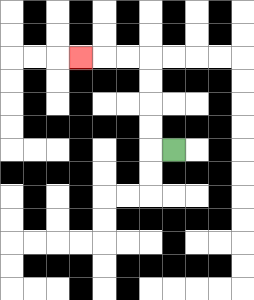{'start': '[7, 6]', 'end': '[3, 2]', 'path_directions': 'L,U,U,U,U,L,L,L', 'path_coordinates': '[[7, 6], [6, 6], [6, 5], [6, 4], [6, 3], [6, 2], [5, 2], [4, 2], [3, 2]]'}